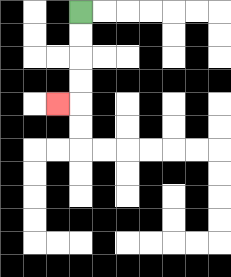{'start': '[3, 0]', 'end': '[2, 4]', 'path_directions': 'D,D,D,D,L', 'path_coordinates': '[[3, 0], [3, 1], [3, 2], [3, 3], [3, 4], [2, 4]]'}